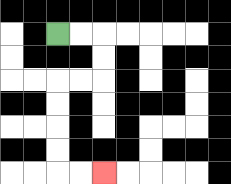{'start': '[2, 1]', 'end': '[4, 7]', 'path_directions': 'R,R,D,D,L,L,D,D,D,D,R,R', 'path_coordinates': '[[2, 1], [3, 1], [4, 1], [4, 2], [4, 3], [3, 3], [2, 3], [2, 4], [2, 5], [2, 6], [2, 7], [3, 7], [4, 7]]'}